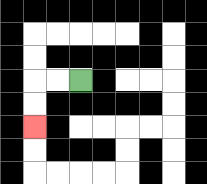{'start': '[3, 3]', 'end': '[1, 5]', 'path_directions': 'L,L,D,D', 'path_coordinates': '[[3, 3], [2, 3], [1, 3], [1, 4], [1, 5]]'}